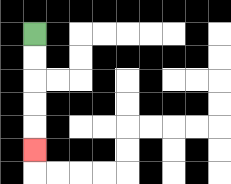{'start': '[1, 1]', 'end': '[1, 6]', 'path_directions': 'D,D,D,D,D', 'path_coordinates': '[[1, 1], [1, 2], [1, 3], [1, 4], [1, 5], [1, 6]]'}